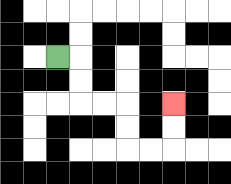{'start': '[2, 2]', 'end': '[7, 4]', 'path_directions': 'R,D,D,R,R,D,D,R,R,U,U', 'path_coordinates': '[[2, 2], [3, 2], [3, 3], [3, 4], [4, 4], [5, 4], [5, 5], [5, 6], [6, 6], [7, 6], [7, 5], [7, 4]]'}